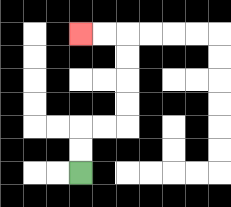{'start': '[3, 7]', 'end': '[3, 1]', 'path_directions': 'U,U,R,R,U,U,U,U,L,L', 'path_coordinates': '[[3, 7], [3, 6], [3, 5], [4, 5], [5, 5], [5, 4], [5, 3], [5, 2], [5, 1], [4, 1], [3, 1]]'}